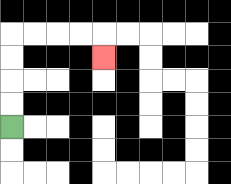{'start': '[0, 5]', 'end': '[4, 2]', 'path_directions': 'U,U,U,U,R,R,R,R,D', 'path_coordinates': '[[0, 5], [0, 4], [0, 3], [0, 2], [0, 1], [1, 1], [2, 1], [3, 1], [4, 1], [4, 2]]'}